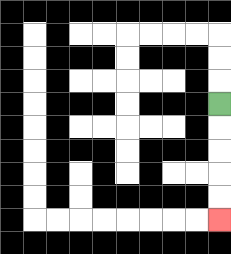{'start': '[9, 4]', 'end': '[9, 9]', 'path_directions': 'D,D,D,D,D', 'path_coordinates': '[[9, 4], [9, 5], [9, 6], [9, 7], [9, 8], [9, 9]]'}